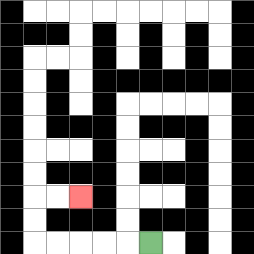{'start': '[6, 10]', 'end': '[3, 8]', 'path_directions': 'L,L,L,L,L,U,U,R,R', 'path_coordinates': '[[6, 10], [5, 10], [4, 10], [3, 10], [2, 10], [1, 10], [1, 9], [1, 8], [2, 8], [3, 8]]'}